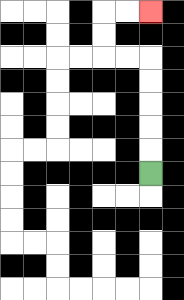{'start': '[6, 7]', 'end': '[6, 0]', 'path_directions': 'U,U,U,U,U,L,L,U,U,R,R', 'path_coordinates': '[[6, 7], [6, 6], [6, 5], [6, 4], [6, 3], [6, 2], [5, 2], [4, 2], [4, 1], [4, 0], [5, 0], [6, 0]]'}